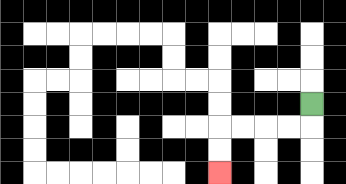{'start': '[13, 4]', 'end': '[9, 7]', 'path_directions': 'D,L,L,L,L,D,D', 'path_coordinates': '[[13, 4], [13, 5], [12, 5], [11, 5], [10, 5], [9, 5], [9, 6], [9, 7]]'}